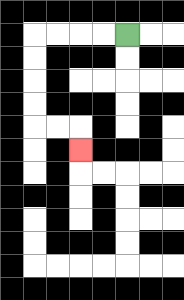{'start': '[5, 1]', 'end': '[3, 6]', 'path_directions': 'L,L,L,L,D,D,D,D,R,R,D', 'path_coordinates': '[[5, 1], [4, 1], [3, 1], [2, 1], [1, 1], [1, 2], [1, 3], [1, 4], [1, 5], [2, 5], [3, 5], [3, 6]]'}